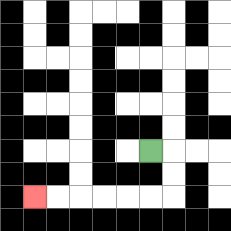{'start': '[6, 6]', 'end': '[1, 8]', 'path_directions': 'R,D,D,L,L,L,L,L,L', 'path_coordinates': '[[6, 6], [7, 6], [7, 7], [7, 8], [6, 8], [5, 8], [4, 8], [3, 8], [2, 8], [1, 8]]'}